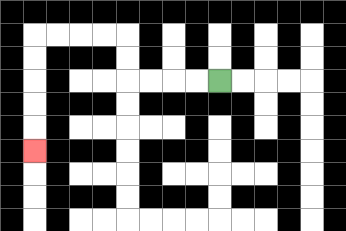{'start': '[9, 3]', 'end': '[1, 6]', 'path_directions': 'L,L,L,L,U,U,L,L,L,L,D,D,D,D,D', 'path_coordinates': '[[9, 3], [8, 3], [7, 3], [6, 3], [5, 3], [5, 2], [5, 1], [4, 1], [3, 1], [2, 1], [1, 1], [1, 2], [1, 3], [1, 4], [1, 5], [1, 6]]'}